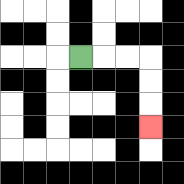{'start': '[3, 2]', 'end': '[6, 5]', 'path_directions': 'R,R,R,D,D,D', 'path_coordinates': '[[3, 2], [4, 2], [5, 2], [6, 2], [6, 3], [6, 4], [6, 5]]'}